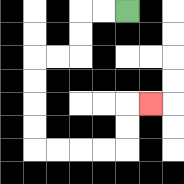{'start': '[5, 0]', 'end': '[6, 4]', 'path_directions': 'L,L,D,D,L,L,D,D,D,D,R,R,R,R,U,U,R', 'path_coordinates': '[[5, 0], [4, 0], [3, 0], [3, 1], [3, 2], [2, 2], [1, 2], [1, 3], [1, 4], [1, 5], [1, 6], [2, 6], [3, 6], [4, 6], [5, 6], [5, 5], [5, 4], [6, 4]]'}